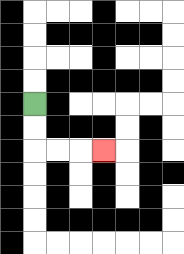{'start': '[1, 4]', 'end': '[4, 6]', 'path_directions': 'D,D,R,R,R', 'path_coordinates': '[[1, 4], [1, 5], [1, 6], [2, 6], [3, 6], [4, 6]]'}